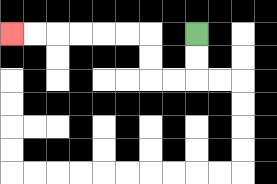{'start': '[8, 1]', 'end': '[0, 1]', 'path_directions': 'D,D,L,L,U,U,L,L,L,L,L,L', 'path_coordinates': '[[8, 1], [8, 2], [8, 3], [7, 3], [6, 3], [6, 2], [6, 1], [5, 1], [4, 1], [3, 1], [2, 1], [1, 1], [0, 1]]'}